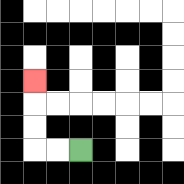{'start': '[3, 6]', 'end': '[1, 3]', 'path_directions': 'L,L,U,U,U', 'path_coordinates': '[[3, 6], [2, 6], [1, 6], [1, 5], [1, 4], [1, 3]]'}